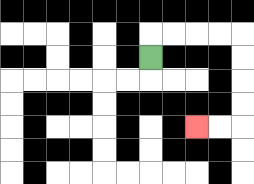{'start': '[6, 2]', 'end': '[8, 5]', 'path_directions': 'U,R,R,R,R,D,D,D,D,L,L', 'path_coordinates': '[[6, 2], [6, 1], [7, 1], [8, 1], [9, 1], [10, 1], [10, 2], [10, 3], [10, 4], [10, 5], [9, 5], [8, 5]]'}